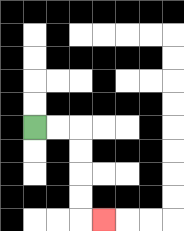{'start': '[1, 5]', 'end': '[4, 9]', 'path_directions': 'R,R,D,D,D,D,R', 'path_coordinates': '[[1, 5], [2, 5], [3, 5], [3, 6], [3, 7], [3, 8], [3, 9], [4, 9]]'}